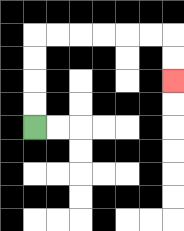{'start': '[1, 5]', 'end': '[7, 3]', 'path_directions': 'U,U,U,U,R,R,R,R,R,R,D,D', 'path_coordinates': '[[1, 5], [1, 4], [1, 3], [1, 2], [1, 1], [2, 1], [3, 1], [4, 1], [5, 1], [6, 1], [7, 1], [7, 2], [7, 3]]'}